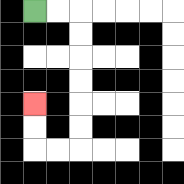{'start': '[1, 0]', 'end': '[1, 4]', 'path_directions': 'R,R,D,D,D,D,D,D,L,L,U,U', 'path_coordinates': '[[1, 0], [2, 0], [3, 0], [3, 1], [3, 2], [3, 3], [3, 4], [3, 5], [3, 6], [2, 6], [1, 6], [1, 5], [1, 4]]'}